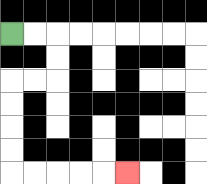{'start': '[0, 1]', 'end': '[5, 7]', 'path_directions': 'R,R,D,D,L,L,D,D,D,D,R,R,R,R,R', 'path_coordinates': '[[0, 1], [1, 1], [2, 1], [2, 2], [2, 3], [1, 3], [0, 3], [0, 4], [0, 5], [0, 6], [0, 7], [1, 7], [2, 7], [3, 7], [4, 7], [5, 7]]'}